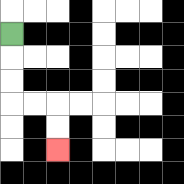{'start': '[0, 1]', 'end': '[2, 6]', 'path_directions': 'D,D,D,R,R,D,D', 'path_coordinates': '[[0, 1], [0, 2], [0, 3], [0, 4], [1, 4], [2, 4], [2, 5], [2, 6]]'}